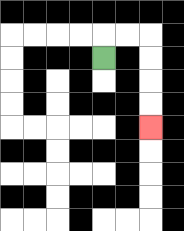{'start': '[4, 2]', 'end': '[6, 5]', 'path_directions': 'U,R,R,D,D,D,D', 'path_coordinates': '[[4, 2], [4, 1], [5, 1], [6, 1], [6, 2], [6, 3], [6, 4], [6, 5]]'}